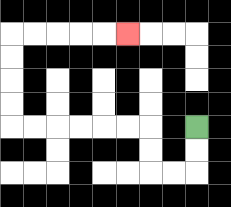{'start': '[8, 5]', 'end': '[5, 1]', 'path_directions': 'D,D,L,L,U,U,L,L,L,L,L,L,U,U,U,U,R,R,R,R,R', 'path_coordinates': '[[8, 5], [8, 6], [8, 7], [7, 7], [6, 7], [6, 6], [6, 5], [5, 5], [4, 5], [3, 5], [2, 5], [1, 5], [0, 5], [0, 4], [0, 3], [0, 2], [0, 1], [1, 1], [2, 1], [3, 1], [4, 1], [5, 1]]'}